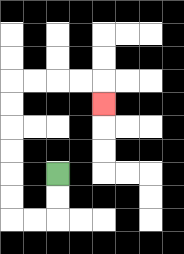{'start': '[2, 7]', 'end': '[4, 4]', 'path_directions': 'D,D,L,L,U,U,U,U,U,U,R,R,R,R,D', 'path_coordinates': '[[2, 7], [2, 8], [2, 9], [1, 9], [0, 9], [0, 8], [0, 7], [0, 6], [0, 5], [0, 4], [0, 3], [1, 3], [2, 3], [3, 3], [4, 3], [4, 4]]'}